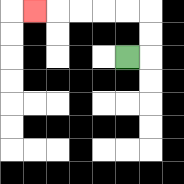{'start': '[5, 2]', 'end': '[1, 0]', 'path_directions': 'R,U,U,L,L,L,L,L', 'path_coordinates': '[[5, 2], [6, 2], [6, 1], [6, 0], [5, 0], [4, 0], [3, 0], [2, 0], [1, 0]]'}